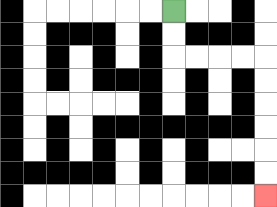{'start': '[7, 0]', 'end': '[11, 8]', 'path_directions': 'D,D,R,R,R,R,D,D,D,D,D,D', 'path_coordinates': '[[7, 0], [7, 1], [7, 2], [8, 2], [9, 2], [10, 2], [11, 2], [11, 3], [11, 4], [11, 5], [11, 6], [11, 7], [11, 8]]'}